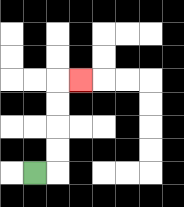{'start': '[1, 7]', 'end': '[3, 3]', 'path_directions': 'R,U,U,U,U,R', 'path_coordinates': '[[1, 7], [2, 7], [2, 6], [2, 5], [2, 4], [2, 3], [3, 3]]'}